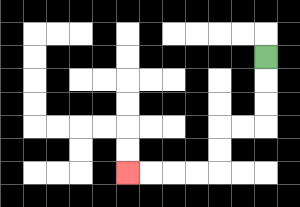{'start': '[11, 2]', 'end': '[5, 7]', 'path_directions': 'D,D,D,L,L,D,D,L,L,L,L', 'path_coordinates': '[[11, 2], [11, 3], [11, 4], [11, 5], [10, 5], [9, 5], [9, 6], [9, 7], [8, 7], [7, 7], [6, 7], [5, 7]]'}